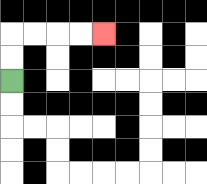{'start': '[0, 3]', 'end': '[4, 1]', 'path_directions': 'U,U,R,R,R,R', 'path_coordinates': '[[0, 3], [0, 2], [0, 1], [1, 1], [2, 1], [3, 1], [4, 1]]'}